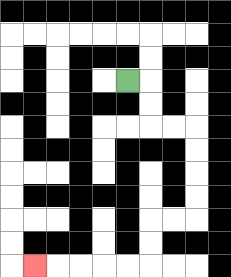{'start': '[5, 3]', 'end': '[1, 11]', 'path_directions': 'R,D,D,R,R,D,D,D,D,L,L,D,D,L,L,L,L,L', 'path_coordinates': '[[5, 3], [6, 3], [6, 4], [6, 5], [7, 5], [8, 5], [8, 6], [8, 7], [8, 8], [8, 9], [7, 9], [6, 9], [6, 10], [6, 11], [5, 11], [4, 11], [3, 11], [2, 11], [1, 11]]'}